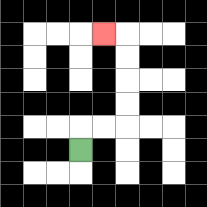{'start': '[3, 6]', 'end': '[4, 1]', 'path_directions': 'U,R,R,U,U,U,U,L', 'path_coordinates': '[[3, 6], [3, 5], [4, 5], [5, 5], [5, 4], [5, 3], [5, 2], [5, 1], [4, 1]]'}